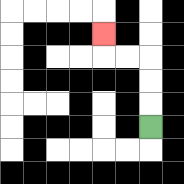{'start': '[6, 5]', 'end': '[4, 1]', 'path_directions': 'U,U,U,L,L,U', 'path_coordinates': '[[6, 5], [6, 4], [6, 3], [6, 2], [5, 2], [4, 2], [4, 1]]'}